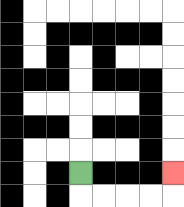{'start': '[3, 7]', 'end': '[7, 7]', 'path_directions': 'D,R,R,R,R,U', 'path_coordinates': '[[3, 7], [3, 8], [4, 8], [5, 8], [6, 8], [7, 8], [7, 7]]'}